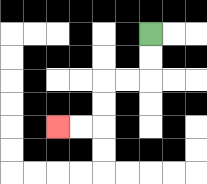{'start': '[6, 1]', 'end': '[2, 5]', 'path_directions': 'D,D,L,L,D,D,L,L', 'path_coordinates': '[[6, 1], [6, 2], [6, 3], [5, 3], [4, 3], [4, 4], [4, 5], [3, 5], [2, 5]]'}